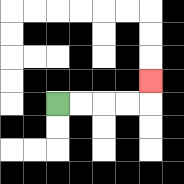{'start': '[2, 4]', 'end': '[6, 3]', 'path_directions': 'R,R,R,R,U', 'path_coordinates': '[[2, 4], [3, 4], [4, 4], [5, 4], [6, 4], [6, 3]]'}